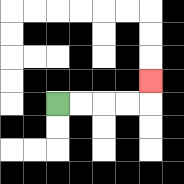{'start': '[2, 4]', 'end': '[6, 3]', 'path_directions': 'R,R,R,R,U', 'path_coordinates': '[[2, 4], [3, 4], [4, 4], [5, 4], [6, 4], [6, 3]]'}